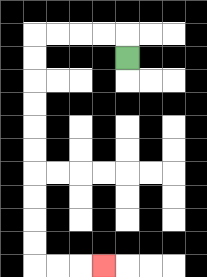{'start': '[5, 2]', 'end': '[4, 11]', 'path_directions': 'U,L,L,L,L,D,D,D,D,D,D,D,D,D,D,R,R,R', 'path_coordinates': '[[5, 2], [5, 1], [4, 1], [3, 1], [2, 1], [1, 1], [1, 2], [1, 3], [1, 4], [1, 5], [1, 6], [1, 7], [1, 8], [1, 9], [1, 10], [1, 11], [2, 11], [3, 11], [4, 11]]'}